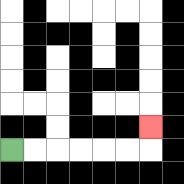{'start': '[0, 6]', 'end': '[6, 5]', 'path_directions': 'R,R,R,R,R,R,U', 'path_coordinates': '[[0, 6], [1, 6], [2, 6], [3, 6], [4, 6], [5, 6], [6, 6], [6, 5]]'}